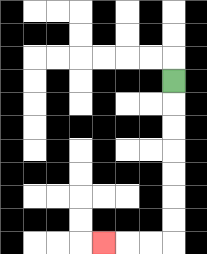{'start': '[7, 3]', 'end': '[4, 10]', 'path_directions': 'D,D,D,D,D,D,D,L,L,L', 'path_coordinates': '[[7, 3], [7, 4], [7, 5], [7, 6], [7, 7], [7, 8], [7, 9], [7, 10], [6, 10], [5, 10], [4, 10]]'}